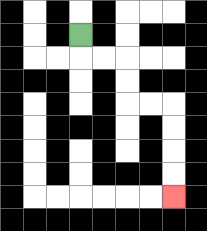{'start': '[3, 1]', 'end': '[7, 8]', 'path_directions': 'D,R,R,D,D,R,R,D,D,D,D', 'path_coordinates': '[[3, 1], [3, 2], [4, 2], [5, 2], [5, 3], [5, 4], [6, 4], [7, 4], [7, 5], [7, 6], [7, 7], [7, 8]]'}